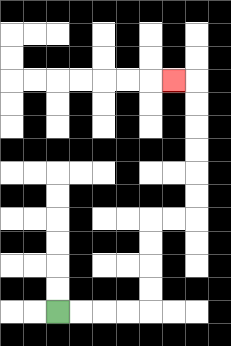{'start': '[2, 13]', 'end': '[7, 3]', 'path_directions': 'R,R,R,R,U,U,U,U,R,R,U,U,U,U,U,U,L', 'path_coordinates': '[[2, 13], [3, 13], [4, 13], [5, 13], [6, 13], [6, 12], [6, 11], [6, 10], [6, 9], [7, 9], [8, 9], [8, 8], [8, 7], [8, 6], [8, 5], [8, 4], [8, 3], [7, 3]]'}